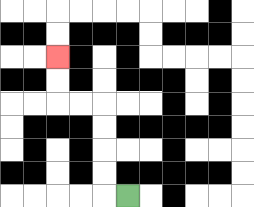{'start': '[5, 8]', 'end': '[2, 2]', 'path_directions': 'L,U,U,U,U,L,L,U,U', 'path_coordinates': '[[5, 8], [4, 8], [4, 7], [4, 6], [4, 5], [4, 4], [3, 4], [2, 4], [2, 3], [2, 2]]'}